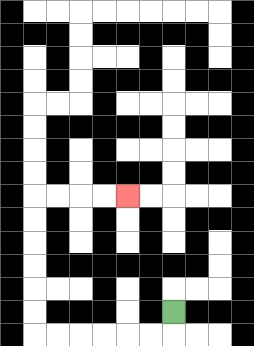{'start': '[7, 13]', 'end': '[5, 8]', 'path_directions': 'D,L,L,L,L,L,L,U,U,U,U,U,U,R,R,R,R', 'path_coordinates': '[[7, 13], [7, 14], [6, 14], [5, 14], [4, 14], [3, 14], [2, 14], [1, 14], [1, 13], [1, 12], [1, 11], [1, 10], [1, 9], [1, 8], [2, 8], [3, 8], [4, 8], [5, 8]]'}